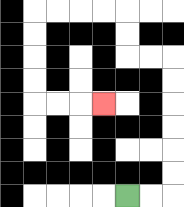{'start': '[5, 8]', 'end': '[4, 4]', 'path_directions': 'R,R,U,U,U,U,U,U,L,L,U,U,L,L,L,L,D,D,D,D,R,R,R', 'path_coordinates': '[[5, 8], [6, 8], [7, 8], [7, 7], [7, 6], [7, 5], [7, 4], [7, 3], [7, 2], [6, 2], [5, 2], [5, 1], [5, 0], [4, 0], [3, 0], [2, 0], [1, 0], [1, 1], [1, 2], [1, 3], [1, 4], [2, 4], [3, 4], [4, 4]]'}